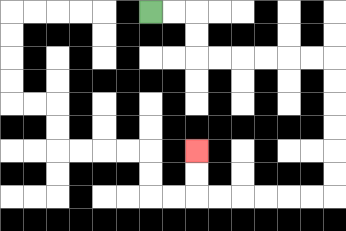{'start': '[6, 0]', 'end': '[8, 6]', 'path_directions': 'R,R,D,D,R,R,R,R,R,R,D,D,D,D,D,D,L,L,L,L,L,L,U,U', 'path_coordinates': '[[6, 0], [7, 0], [8, 0], [8, 1], [8, 2], [9, 2], [10, 2], [11, 2], [12, 2], [13, 2], [14, 2], [14, 3], [14, 4], [14, 5], [14, 6], [14, 7], [14, 8], [13, 8], [12, 8], [11, 8], [10, 8], [9, 8], [8, 8], [8, 7], [8, 6]]'}